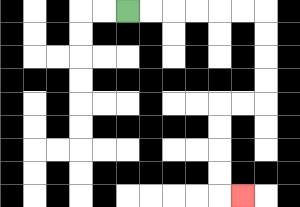{'start': '[5, 0]', 'end': '[10, 8]', 'path_directions': 'R,R,R,R,R,R,D,D,D,D,L,L,D,D,D,D,R', 'path_coordinates': '[[5, 0], [6, 0], [7, 0], [8, 0], [9, 0], [10, 0], [11, 0], [11, 1], [11, 2], [11, 3], [11, 4], [10, 4], [9, 4], [9, 5], [9, 6], [9, 7], [9, 8], [10, 8]]'}